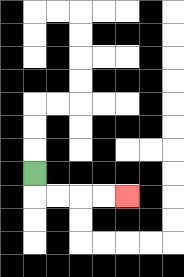{'start': '[1, 7]', 'end': '[5, 8]', 'path_directions': 'D,R,R,R,R', 'path_coordinates': '[[1, 7], [1, 8], [2, 8], [3, 8], [4, 8], [5, 8]]'}